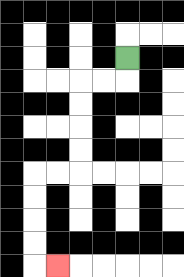{'start': '[5, 2]', 'end': '[2, 11]', 'path_directions': 'D,L,L,D,D,D,D,L,L,D,D,D,D,R', 'path_coordinates': '[[5, 2], [5, 3], [4, 3], [3, 3], [3, 4], [3, 5], [3, 6], [3, 7], [2, 7], [1, 7], [1, 8], [1, 9], [1, 10], [1, 11], [2, 11]]'}